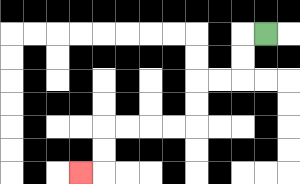{'start': '[11, 1]', 'end': '[3, 7]', 'path_directions': 'L,D,D,L,L,D,D,L,L,L,L,D,D,L', 'path_coordinates': '[[11, 1], [10, 1], [10, 2], [10, 3], [9, 3], [8, 3], [8, 4], [8, 5], [7, 5], [6, 5], [5, 5], [4, 5], [4, 6], [4, 7], [3, 7]]'}